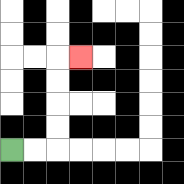{'start': '[0, 6]', 'end': '[3, 2]', 'path_directions': 'R,R,U,U,U,U,R', 'path_coordinates': '[[0, 6], [1, 6], [2, 6], [2, 5], [2, 4], [2, 3], [2, 2], [3, 2]]'}